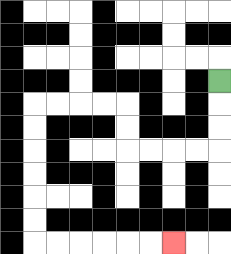{'start': '[9, 3]', 'end': '[7, 10]', 'path_directions': 'D,D,D,L,L,L,L,U,U,L,L,L,L,D,D,D,D,D,D,R,R,R,R,R,R', 'path_coordinates': '[[9, 3], [9, 4], [9, 5], [9, 6], [8, 6], [7, 6], [6, 6], [5, 6], [5, 5], [5, 4], [4, 4], [3, 4], [2, 4], [1, 4], [1, 5], [1, 6], [1, 7], [1, 8], [1, 9], [1, 10], [2, 10], [3, 10], [4, 10], [5, 10], [6, 10], [7, 10]]'}